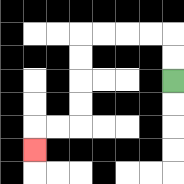{'start': '[7, 3]', 'end': '[1, 6]', 'path_directions': 'U,U,L,L,L,L,D,D,D,D,L,L,D', 'path_coordinates': '[[7, 3], [7, 2], [7, 1], [6, 1], [5, 1], [4, 1], [3, 1], [3, 2], [3, 3], [3, 4], [3, 5], [2, 5], [1, 5], [1, 6]]'}